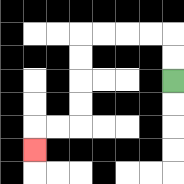{'start': '[7, 3]', 'end': '[1, 6]', 'path_directions': 'U,U,L,L,L,L,D,D,D,D,L,L,D', 'path_coordinates': '[[7, 3], [7, 2], [7, 1], [6, 1], [5, 1], [4, 1], [3, 1], [3, 2], [3, 3], [3, 4], [3, 5], [2, 5], [1, 5], [1, 6]]'}